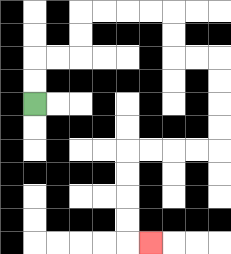{'start': '[1, 4]', 'end': '[6, 10]', 'path_directions': 'U,U,R,R,U,U,R,R,R,R,D,D,R,R,D,D,D,D,L,L,L,L,D,D,D,D,R', 'path_coordinates': '[[1, 4], [1, 3], [1, 2], [2, 2], [3, 2], [3, 1], [3, 0], [4, 0], [5, 0], [6, 0], [7, 0], [7, 1], [7, 2], [8, 2], [9, 2], [9, 3], [9, 4], [9, 5], [9, 6], [8, 6], [7, 6], [6, 6], [5, 6], [5, 7], [5, 8], [5, 9], [5, 10], [6, 10]]'}